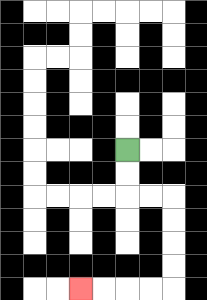{'start': '[5, 6]', 'end': '[3, 12]', 'path_directions': 'D,D,R,R,D,D,D,D,L,L,L,L', 'path_coordinates': '[[5, 6], [5, 7], [5, 8], [6, 8], [7, 8], [7, 9], [7, 10], [7, 11], [7, 12], [6, 12], [5, 12], [4, 12], [3, 12]]'}